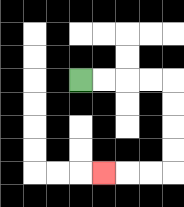{'start': '[3, 3]', 'end': '[4, 7]', 'path_directions': 'R,R,R,R,D,D,D,D,L,L,L', 'path_coordinates': '[[3, 3], [4, 3], [5, 3], [6, 3], [7, 3], [7, 4], [7, 5], [7, 6], [7, 7], [6, 7], [5, 7], [4, 7]]'}